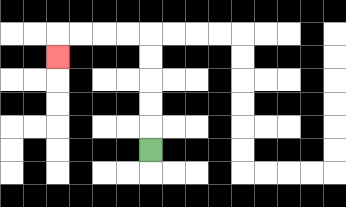{'start': '[6, 6]', 'end': '[2, 2]', 'path_directions': 'U,U,U,U,U,L,L,L,L,D', 'path_coordinates': '[[6, 6], [6, 5], [6, 4], [6, 3], [6, 2], [6, 1], [5, 1], [4, 1], [3, 1], [2, 1], [2, 2]]'}